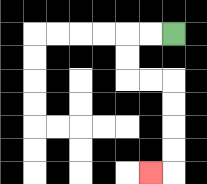{'start': '[7, 1]', 'end': '[6, 7]', 'path_directions': 'L,L,D,D,R,R,D,D,D,D,L', 'path_coordinates': '[[7, 1], [6, 1], [5, 1], [5, 2], [5, 3], [6, 3], [7, 3], [7, 4], [7, 5], [7, 6], [7, 7], [6, 7]]'}